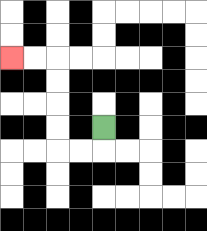{'start': '[4, 5]', 'end': '[0, 2]', 'path_directions': 'D,L,L,U,U,U,U,L,L', 'path_coordinates': '[[4, 5], [4, 6], [3, 6], [2, 6], [2, 5], [2, 4], [2, 3], [2, 2], [1, 2], [0, 2]]'}